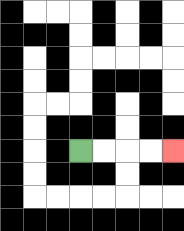{'start': '[3, 6]', 'end': '[7, 6]', 'path_directions': 'R,R,R,R', 'path_coordinates': '[[3, 6], [4, 6], [5, 6], [6, 6], [7, 6]]'}